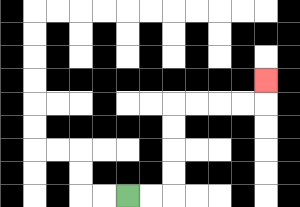{'start': '[5, 8]', 'end': '[11, 3]', 'path_directions': 'R,R,U,U,U,U,R,R,R,R,U', 'path_coordinates': '[[5, 8], [6, 8], [7, 8], [7, 7], [7, 6], [7, 5], [7, 4], [8, 4], [9, 4], [10, 4], [11, 4], [11, 3]]'}